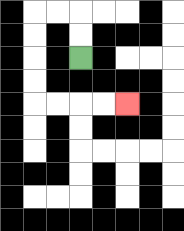{'start': '[3, 2]', 'end': '[5, 4]', 'path_directions': 'U,U,L,L,D,D,D,D,R,R,R,R', 'path_coordinates': '[[3, 2], [3, 1], [3, 0], [2, 0], [1, 0], [1, 1], [1, 2], [1, 3], [1, 4], [2, 4], [3, 4], [4, 4], [5, 4]]'}